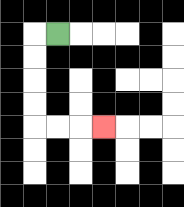{'start': '[2, 1]', 'end': '[4, 5]', 'path_directions': 'L,D,D,D,D,R,R,R', 'path_coordinates': '[[2, 1], [1, 1], [1, 2], [1, 3], [1, 4], [1, 5], [2, 5], [3, 5], [4, 5]]'}